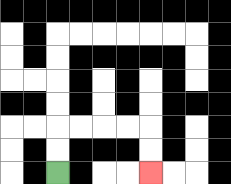{'start': '[2, 7]', 'end': '[6, 7]', 'path_directions': 'U,U,R,R,R,R,D,D', 'path_coordinates': '[[2, 7], [2, 6], [2, 5], [3, 5], [4, 5], [5, 5], [6, 5], [6, 6], [6, 7]]'}